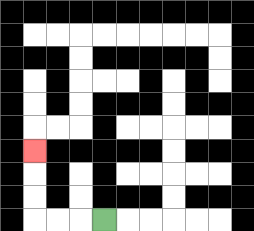{'start': '[4, 9]', 'end': '[1, 6]', 'path_directions': 'L,L,L,U,U,U', 'path_coordinates': '[[4, 9], [3, 9], [2, 9], [1, 9], [1, 8], [1, 7], [1, 6]]'}